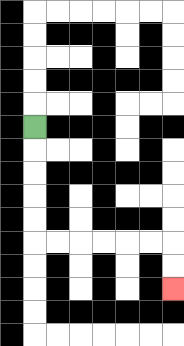{'start': '[1, 5]', 'end': '[7, 12]', 'path_directions': 'D,D,D,D,D,R,R,R,R,R,R,D,D', 'path_coordinates': '[[1, 5], [1, 6], [1, 7], [1, 8], [1, 9], [1, 10], [2, 10], [3, 10], [4, 10], [5, 10], [6, 10], [7, 10], [7, 11], [7, 12]]'}